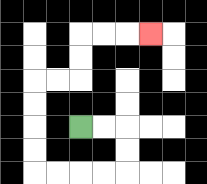{'start': '[3, 5]', 'end': '[6, 1]', 'path_directions': 'R,R,D,D,L,L,L,L,U,U,U,U,R,R,U,U,R,R,R', 'path_coordinates': '[[3, 5], [4, 5], [5, 5], [5, 6], [5, 7], [4, 7], [3, 7], [2, 7], [1, 7], [1, 6], [1, 5], [1, 4], [1, 3], [2, 3], [3, 3], [3, 2], [3, 1], [4, 1], [5, 1], [6, 1]]'}